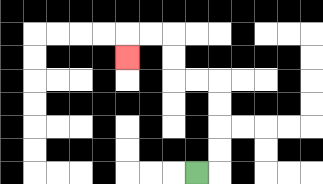{'start': '[8, 7]', 'end': '[5, 2]', 'path_directions': 'R,U,U,U,U,L,L,U,U,L,L,D', 'path_coordinates': '[[8, 7], [9, 7], [9, 6], [9, 5], [9, 4], [9, 3], [8, 3], [7, 3], [7, 2], [7, 1], [6, 1], [5, 1], [5, 2]]'}